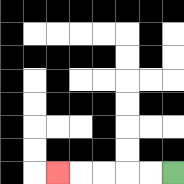{'start': '[7, 7]', 'end': '[2, 7]', 'path_directions': 'L,L,L,L,L', 'path_coordinates': '[[7, 7], [6, 7], [5, 7], [4, 7], [3, 7], [2, 7]]'}